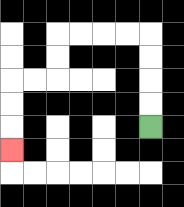{'start': '[6, 5]', 'end': '[0, 6]', 'path_directions': 'U,U,U,U,L,L,L,L,D,D,L,L,D,D,D', 'path_coordinates': '[[6, 5], [6, 4], [6, 3], [6, 2], [6, 1], [5, 1], [4, 1], [3, 1], [2, 1], [2, 2], [2, 3], [1, 3], [0, 3], [0, 4], [0, 5], [0, 6]]'}